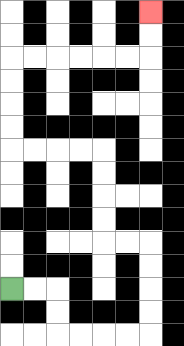{'start': '[0, 12]', 'end': '[6, 0]', 'path_directions': 'R,R,D,D,R,R,R,R,U,U,U,U,L,L,U,U,U,U,L,L,L,L,U,U,U,U,R,R,R,R,R,R,U,U', 'path_coordinates': '[[0, 12], [1, 12], [2, 12], [2, 13], [2, 14], [3, 14], [4, 14], [5, 14], [6, 14], [6, 13], [6, 12], [6, 11], [6, 10], [5, 10], [4, 10], [4, 9], [4, 8], [4, 7], [4, 6], [3, 6], [2, 6], [1, 6], [0, 6], [0, 5], [0, 4], [0, 3], [0, 2], [1, 2], [2, 2], [3, 2], [4, 2], [5, 2], [6, 2], [6, 1], [6, 0]]'}